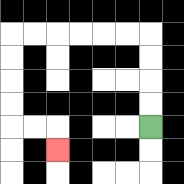{'start': '[6, 5]', 'end': '[2, 6]', 'path_directions': 'U,U,U,U,L,L,L,L,L,L,D,D,D,D,R,R,D', 'path_coordinates': '[[6, 5], [6, 4], [6, 3], [6, 2], [6, 1], [5, 1], [4, 1], [3, 1], [2, 1], [1, 1], [0, 1], [0, 2], [0, 3], [0, 4], [0, 5], [1, 5], [2, 5], [2, 6]]'}